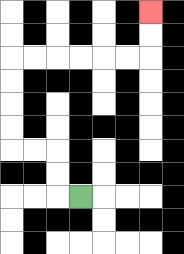{'start': '[3, 8]', 'end': '[6, 0]', 'path_directions': 'L,U,U,L,L,U,U,U,U,R,R,R,R,R,R,U,U', 'path_coordinates': '[[3, 8], [2, 8], [2, 7], [2, 6], [1, 6], [0, 6], [0, 5], [0, 4], [0, 3], [0, 2], [1, 2], [2, 2], [3, 2], [4, 2], [5, 2], [6, 2], [6, 1], [6, 0]]'}